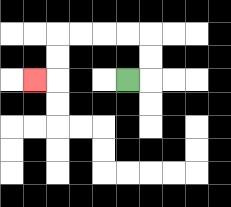{'start': '[5, 3]', 'end': '[1, 3]', 'path_directions': 'R,U,U,L,L,L,L,D,D,L', 'path_coordinates': '[[5, 3], [6, 3], [6, 2], [6, 1], [5, 1], [4, 1], [3, 1], [2, 1], [2, 2], [2, 3], [1, 3]]'}